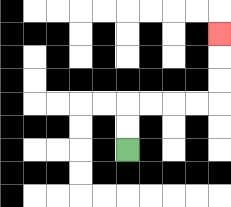{'start': '[5, 6]', 'end': '[9, 1]', 'path_directions': 'U,U,R,R,R,R,U,U,U', 'path_coordinates': '[[5, 6], [5, 5], [5, 4], [6, 4], [7, 4], [8, 4], [9, 4], [9, 3], [9, 2], [9, 1]]'}